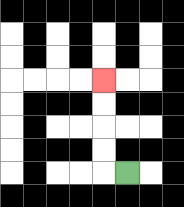{'start': '[5, 7]', 'end': '[4, 3]', 'path_directions': 'L,U,U,U,U', 'path_coordinates': '[[5, 7], [4, 7], [4, 6], [4, 5], [4, 4], [4, 3]]'}